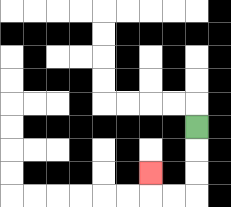{'start': '[8, 5]', 'end': '[6, 7]', 'path_directions': 'D,D,D,L,L,U', 'path_coordinates': '[[8, 5], [8, 6], [8, 7], [8, 8], [7, 8], [6, 8], [6, 7]]'}